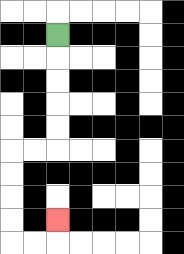{'start': '[2, 1]', 'end': '[2, 9]', 'path_directions': 'D,D,D,D,D,L,L,D,D,D,D,R,R,U', 'path_coordinates': '[[2, 1], [2, 2], [2, 3], [2, 4], [2, 5], [2, 6], [1, 6], [0, 6], [0, 7], [0, 8], [0, 9], [0, 10], [1, 10], [2, 10], [2, 9]]'}